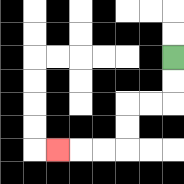{'start': '[7, 2]', 'end': '[2, 6]', 'path_directions': 'D,D,L,L,D,D,L,L,L', 'path_coordinates': '[[7, 2], [7, 3], [7, 4], [6, 4], [5, 4], [5, 5], [5, 6], [4, 6], [3, 6], [2, 6]]'}